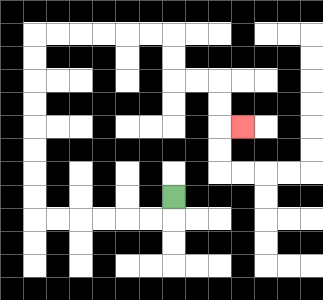{'start': '[7, 8]', 'end': '[10, 5]', 'path_directions': 'D,L,L,L,L,L,L,U,U,U,U,U,U,U,U,R,R,R,R,R,R,D,D,R,R,D,D,R', 'path_coordinates': '[[7, 8], [7, 9], [6, 9], [5, 9], [4, 9], [3, 9], [2, 9], [1, 9], [1, 8], [1, 7], [1, 6], [1, 5], [1, 4], [1, 3], [1, 2], [1, 1], [2, 1], [3, 1], [4, 1], [5, 1], [6, 1], [7, 1], [7, 2], [7, 3], [8, 3], [9, 3], [9, 4], [9, 5], [10, 5]]'}